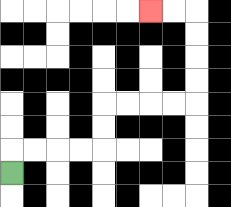{'start': '[0, 7]', 'end': '[6, 0]', 'path_directions': 'U,R,R,R,R,U,U,R,R,R,R,U,U,U,U,L,L', 'path_coordinates': '[[0, 7], [0, 6], [1, 6], [2, 6], [3, 6], [4, 6], [4, 5], [4, 4], [5, 4], [6, 4], [7, 4], [8, 4], [8, 3], [8, 2], [8, 1], [8, 0], [7, 0], [6, 0]]'}